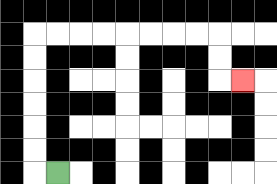{'start': '[2, 7]', 'end': '[10, 3]', 'path_directions': 'L,U,U,U,U,U,U,R,R,R,R,R,R,R,R,D,D,R', 'path_coordinates': '[[2, 7], [1, 7], [1, 6], [1, 5], [1, 4], [1, 3], [1, 2], [1, 1], [2, 1], [3, 1], [4, 1], [5, 1], [6, 1], [7, 1], [8, 1], [9, 1], [9, 2], [9, 3], [10, 3]]'}